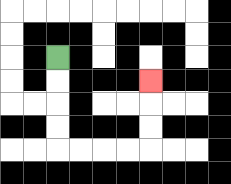{'start': '[2, 2]', 'end': '[6, 3]', 'path_directions': 'D,D,D,D,R,R,R,R,U,U,U', 'path_coordinates': '[[2, 2], [2, 3], [2, 4], [2, 5], [2, 6], [3, 6], [4, 6], [5, 6], [6, 6], [6, 5], [6, 4], [6, 3]]'}